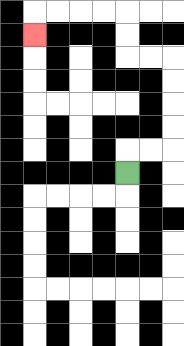{'start': '[5, 7]', 'end': '[1, 1]', 'path_directions': 'U,R,R,U,U,U,U,L,L,U,U,L,L,L,L,D', 'path_coordinates': '[[5, 7], [5, 6], [6, 6], [7, 6], [7, 5], [7, 4], [7, 3], [7, 2], [6, 2], [5, 2], [5, 1], [5, 0], [4, 0], [3, 0], [2, 0], [1, 0], [1, 1]]'}